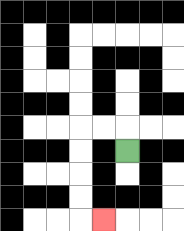{'start': '[5, 6]', 'end': '[4, 9]', 'path_directions': 'U,L,L,D,D,D,D,R', 'path_coordinates': '[[5, 6], [5, 5], [4, 5], [3, 5], [3, 6], [3, 7], [3, 8], [3, 9], [4, 9]]'}